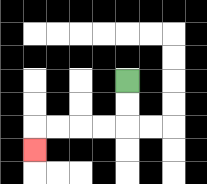{'start': '[5, 3]', 'end': '[1, 6]', 'path_directions': 'D,D,L,L,L,L,D', 'path_coordinates': '[[5, 3], [5, 4], [5, 5], [4, 5], [3, 5], [2, 5], [1, 5], [1, 6]]'}